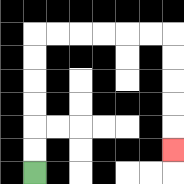{'start': '[1, 7]', 'end': '[7, 6]', 'path_directions': 'U,U,U,U,U,U,R,R,R,R,R,R,D,D,D,D,D', 'path_coordinates': '[[1, 7], [1, 6], [1, 5], [1, 4], [1, 3], [1, 2], [1, 1], [2, 1], [3, 1], [4, 1], [5, 1], [6, 1], [7, 1], [7, 2], [7, 3], [7, 4], [7, 5], [7, 6]]'}